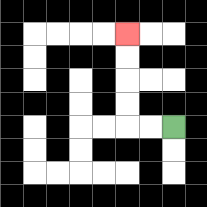{'start': '[7, 5]', 'end': '[5, 1]', 'path_directions': 'L,L,U,U,U,U', 'path_coordinates': '[[7, 5], [6, 5], [5, 5], [5, 4], [5, 3], [5, 2], [5, 1]]'}